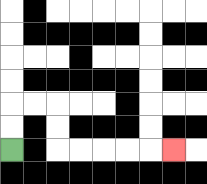{'start': '[0, 6]', 'end': '[7, 6]', 'path_directions': 'U,U,R,R,D,D,R,R,R,R,R', 'path_coordinates': '[[0, 6], [0, 5], [0, 4], [1, 4], [2, 4], [2, 5], [2, 6], [3, 6], [4, 6], [5, 6], [6, 6], [7, 6]]'}